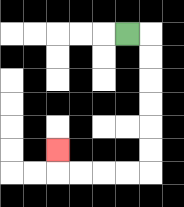{'start': '[5, 1]', 'end': '[2, 6]', 'path_directions': 'R,D,D,D,D,D,D,L,L,L,L,U', 'path_coordinates': '[[5, 1], [6, 1], [6, 2], [6, 3], [6, 4], [6, 5], [6, 6], [6, 7], [5, 7], [4, 7], [3, 7], [2, 7], [2, 6]]'}